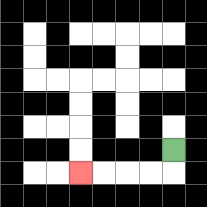{'start': '[7, 6]', 'end': '[3, 7]', 'path_directions': 'D,L,L,L,L', 'path_coordinates': '[[7, 6], [7, 7], [6, 7], [5, 7], [4, 7], [3, 7]]'}